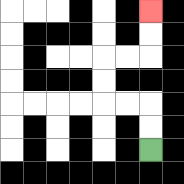{'start': '[6, 6]', 'end': '[6, 0]', 'path_directions': 'U,U,L,L,U,U,R,R,U,U', 'path_coordinates': '[[6, 6], [6, 5], [6, 4], [5, 4], [4, 4], [4, 3], [4, 2], [5, 2], [6, 2], [6, 1], [6, 0]]'}